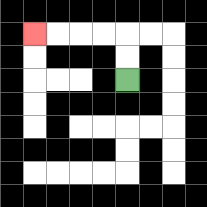{'start': '[5, 3]', 'end': '[1, 1]', 'path_directions': 'U,U,L,L,L,L', 'path_coordinates': '[[5, 3], [5, 2], [5, 1], [4, 1], [3, 1], [2, 1], [1, 1]]'}